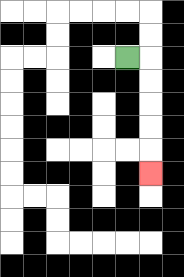{'start': '[5, 2]', 'end': '[6, 7]', 'path_directions': 'R,D,D,D,D,D', 'path_coordinates': '[[5, 2], [6, 2], [6, 3], [6, 4], [6, 5], [6, 6], [6, 7]]'}